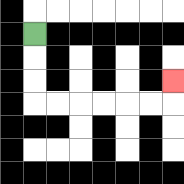{'start': '[1, 1]', 'end': '[7, 3]', 'path_directions': 'D,D,D,R,R,R,R,R,R,U', 'path_coordinates': '[[1, 1], [1, 2], [1, 3], [1, 4], [2, 4], [3, 4], [4, 4], [5, 4], [6, 4], [7, 4], [7, 3]]'}